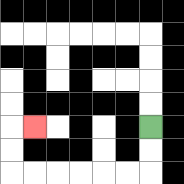{'start': '[6, 5]', 'end': '[1, 5]', 'path_directions': 'D,D,L,L,L,L,L,L,U,U,R', 'path_coordinates': '[[6, 5], [6, 6], [6, 7], [5, 7], [4, 7], [3, 7], [2, 7], [1, 7], [0, 7], [0, 6], [0, 5], [1, 5]]'}